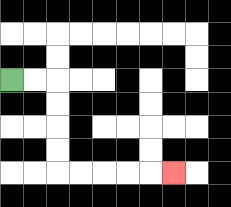{'start': '[0, 3]', 'end': '[7, 7]', 'path_directions': 'R,R,D,D,D,D,R,R,R,R,R', 'path_coordinates': '[[0, 3], [1, 3], [2, 3], [2, 4], [2, 5], [2, 6], [2, 7], [3, 7], [4, 7], [5, 7], [6, 7], [7, 7]]'}